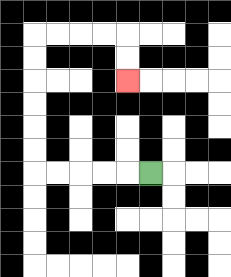{'start': '[6, 7]', 'end': '[5, 3]', 'path_directions': 'L,L,L,L,L,U,U,U,U,U,U,R,R,R,R,D,D', 'path_coordinates': '[[6, 7], [5, 7], [4, 7], [3, 7], [2, 7], [1, 7], [1, 6], [1, 5], [1, 4], [1, 3], [1, 2], [1, 1], [2, 1], [3, 1], [4, 1], [5, 1], [5, 2], [5, 3]]'}